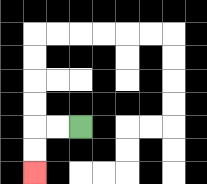{'start': '[3, 5]', 'end': '[1, 7]', 'path_directions': 'L,L,D,D', 'path_coordinates': '[[3, 5], [2, 5], [1, 5], [1, 6], [1, 7]]'}